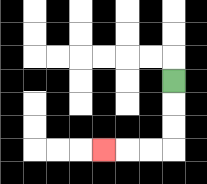{'start': '[7, 3]', 'end': '[4, 6]', 'path_directions': 'D,D,D,L,L,L', 'path_coordinates': '[[7, 3], [7, 4], [7, 5], [7, 6], [6, 6], [5, 6], [4, 6]]'}